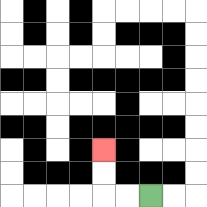{'start': '[6, 8]', 'end': '[4, 6]', 'path_directions': 'L,L,U,U', 'path_coordinates': '[[6, 8], [5, 8], [4, 8], [4, 7], [4, 6]]'}